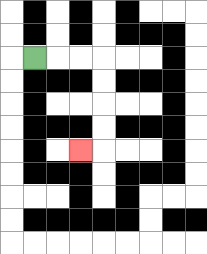{'start': '[1, 2]', 'end': '[3, 6]', 'path_directions': 'R,R,R,D,D,D,D,L', 'path_coordinates': '[[1, 2], [2, 2], [3, 2], [4, 2], [4, 3], [4, 4], [4, 5], [4, 6], [3, 6]]'}